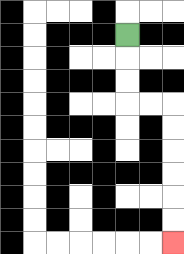{'start': '[5, 1]', 'end': '[7, 10]', 'path_directions': 'D,D,D,R,R,D,D,D,D,D,D', 'path_coordinates': '[[5, 1], [5, 2], [5, 3], [5, 4], [6, 4], [7, 4], [7, 5], [7, 6], [7, 7], [7, 8], [7, 9], [7, 10]]'}